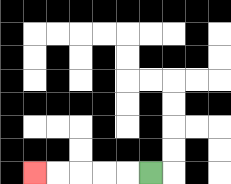{'start': '[6, 7]', 'end': '[1, 7]', 'path_directions': 'L,L,L,L,L', 'path_coordinates': '[[6, 7], [5, 7], [4, 7], [3, 7], [2, 7], [1, 7]]'}